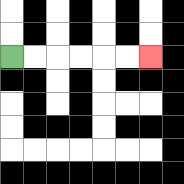{'start': '[0, 2]', 'end': '[6, 2]', 'path_directions': 'R,R,R,R,R,R', 'path_coordinates': '[[0, 2], [1, 2], [2, 2], [3, 2], [4, 2], [5, 2], [6, 2]]'}